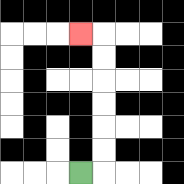{'start': '[3, 7]', 'end': '[3, 1]', 'path_directions': 'R,U,U,U,U,U,U,L', 'path_coordinates': '[[3, 7], [4, 7], [4, 6], [4, 5], [4, 4], [4, 3], [4, 2], [4, 1], [3, 1]]'}